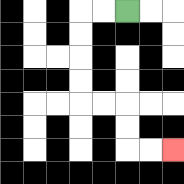{'start': '[5, 0]', 'end': '[7, 6]', 'path_directions': 'L,L,D,D,D,D,R,R,D,D,R,R', 'path_coordinates': '[[5, 0], [4, 0], [3, 0], [3, 1], [3, 2], [3, 3], [3, 4], [4, 4], [5, 4], [5, 5], [5, 6], [6, 6], [7, 6]]'}